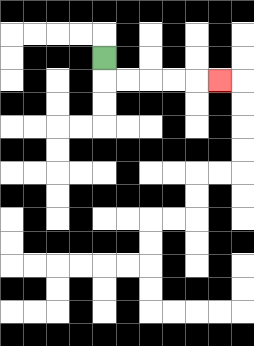{'start': '[4, 2]', 'end': '[9, 3]', 'path_directions': 'D,R,R,R,R,R', 'path_coordinates': '[[4, 2], [4, 3], [5, 3], [6, 3], [7, 3], [8, 3], [9, 3]]'}